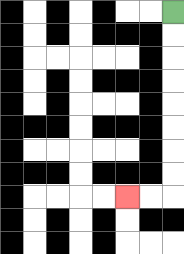{'start': '[7, 0]', 'end': '[5, 8]', 'path_directions': 'D,D,D,D,D,D,D,D,L,L', 'path_coordinates': '[[7, 0], [7, 1], [7, 2], [7, 3], [7, 4], [7, 5], [7, 6], [7, 7], [7, 8], [6, 8], [5, 8]]'}